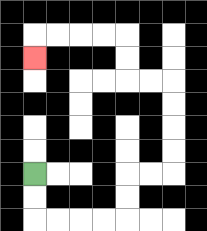{'start': '[1, 7]', 'end': '[1, 2]', 'path_directions': 'D,D,R,R,R,R,U,U,R,R,U,U,U,U,L,L,U,U,L,L,L,L,D', 'path_coordinates': '[[1, 7], [1, 8], [1, 9], [2, 9], [3, 9], [4, 9], [5, 9], [5, 8], [5, 7], [6, 7], [7, 7], [7, 6], [7, 5], [7, 4], [7, 3], [6, 3], [5, 3], [5, 2], [5, 1], [4, 1], [3, 1], [2, 1], [1, 1], [1, 2]]'}